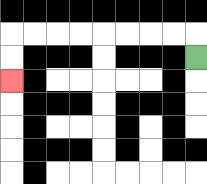{'start': '[8, 2]', 'end': '[0, 3]', 'path_directions': 'U,L,L,L,L,L,L,L,L,D,D', 'path_coordinates': '[[8, 2], [8, 1], [7, 1], [6, 1], [5, 1], [4, 1], [3, 1], [2, 1], [1, 1], [0, 1], [0, 2], [0, 3]]'}